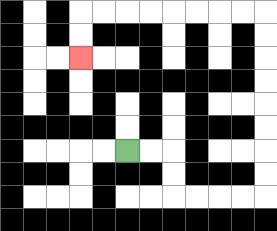{'start': '[5, 6]', 'end': '[3, 2]', 'path_directions': 'R,R,D,D,R,R,R,R,U,U,U,U,U,U,U,U,L,L,L,L,L,L,L,L,D,D', 'path_coordinates': '[[5, 6], [6, 6], [7, 6], [7, 7], [7, 8], [8, 8], [9, 8], [10, 8], [11, 8], [11, 7], [11, 6], [11, 5], [11, 4], [11, 3], [11, 2], [11, 1], [11, 0], [10, 0], [9, 0], [8, 0], [7, 0], [6, 0], [5, 0], [4, 0], [3, 0], [3, 1], [3, 2]]'}